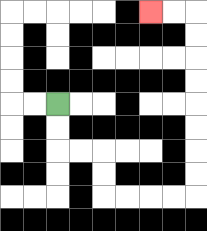{'start': '[2, 4]', 'end': '[6, 0]', 'path_directions': 'D,D,R,R,D,D,R,R,R,R,U,U,U,U,U,U,U,U,L,L', 'path_coordinates': '[[2, 4], [2, 5], [2, 6], [3, 6], [4, 6], [4, 7], [4, 8], [5, 8], [6, 8], [7, 8], [8, 8], [8, 7], [8, 6], [8, 5], [8, 4], [8, 3], [8, 2], [8, 1], [8, 0], [7, 0], [6, 0]]'}